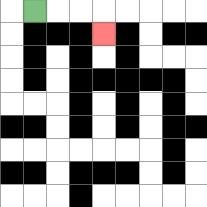{'start': '[1, 0]', 'end': '[4, 1]', 'path_directions': 'R,R,R,D', 'path_coordinates': '[[1, 0], [2, 0], [3, 0], [4, 0], [4, 1]]'}